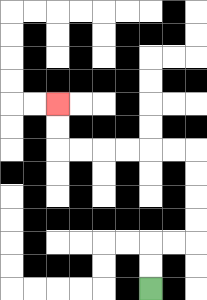{'start': '[6, 12]', 'end': '[2, 4]', 'path_directions': 'U,U,R,R,U,U,U,U,L,L,L,L,L,L,U,U', 'path_coordinates': '[[6, 12], [6, 11], [6, 10], [7, 10], [8, 10], [8, 9], [8, 8], [8, 7], [8, 6], [7, 6], [6, 6], [5, 6], [4, 6], [3, 6], [2, 6], [2, 5], [2, 4]]'}